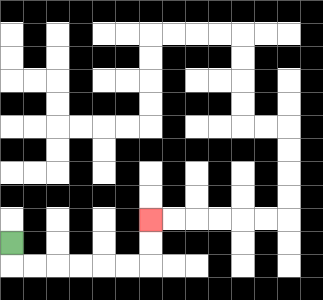{'start': '[0, 10]', 'end': '[6, 9]', 'path_directions': 'D,R,R,R,R,R,R,U,U', 'path_coordinates': '[[0, 10], [0, 11], [1, 11], [2, 11], [3, 11], [4, 11], [5, 11], [6, 11], [6, 10], [6, 9]]'}